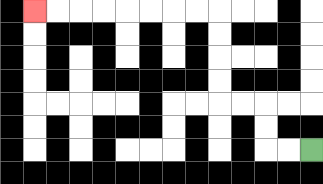{'start': '[13, 6]', 'end': '[1, 0]', 'path_directions': 'L,L,U,U,L,L,U,U,U,U,L,L,L,L,L,L,L,L', 'path_coordinates': '[[13, 6], [12, 6], [11, 6], [11, 5], [11, 4], [10, 4], [9, 4], [9, 3], [9, 2], [9, 1], [9, 0], [8, 0], [7, 0], [6, 0], [5, 0], [4, 0], [3, 0], [2, 0], [1, 0]]'}